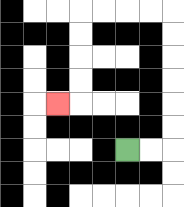{'start': '[5, 6]', 'end': '[2, 4]', 'path_directions': 'R,R,U,U,U,U,U,U,L,L,L,L,D,D,D,D,L', 'path_coordinates': '[[5, 6], [6, 6], [7, 6], [7, 5], [7, 4], [7, 3], [7, 2], [7, 1], [7, 0], [6, 0], [5, 0], [4, 0], [3, 0], [3, 1], [3, 2], [3, 3], [3, 4], [2, 4]]'}